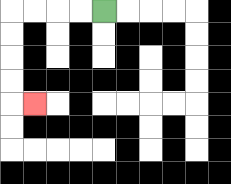{'start': '[4, 0]', 'end': '[1, 4]', 'path_directions': 'L,L,L,L,D,D,D,D,R', 'path_coordinates': '[[4, 0], [3, 0], [2, 0], [1, 0], [0, 0], [0, 1], [0, 2], [0, 3], [0, 4], [1, 4]]'}